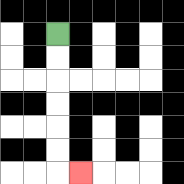{'start': '[2, 1]', 'end': '[3, 7]', 'path_directions': 'D,D,D,D,D,D,R', 'path_coordinates': '[[2, 1], [2, 2], [2, 3], [2, 4], [2, 5], [2, 6], [2, 7], [3, 7]]'}